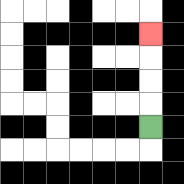{'start': '[6, 5]', 'end': '[6, 1]', 'path_directions': 'U,U,U,U', 'path_coordinates': '[[6, 5], [6, 4], [6, 3], [6, 2], [6, 1]]'}